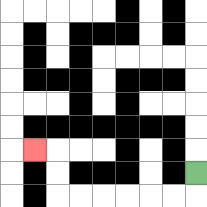{'start': '[8, 7]', 'end': '[1, 6]', 'path_directions': 'D,L,L,L,L,L,L,U,U,L', 'path_coordinates': '[[8, 7], [8, 8], [7, 8], [6, 8], [5, 8], [4, 8], [3, 8], [2, 8], [2, 7], [2, 6], [1, 6]]'}